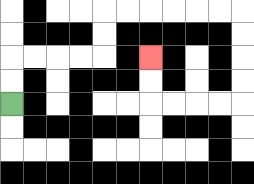{'start': '[0, 4]', 'end': '[6, 2]', 'path_directions': 'U,U,R,R,R,R,U,U,R,R,R,R,R,R,D,D,D,D,L,L,L,L,U,U', 'path_coordinates': '[[0, 4], [0, 3], [0, 2], [1, 2], [2, 2], [3, 2], [4, 2], [4, 1], [4, 0], [5, 0], [6, 0], [7, 0], [8, 0], [9, 0], [10, 0], [10, 1], [10, 2], [10, 3], [10, 4], [9, 4], [8, 4], [7, 4], [6, 4], [6, 3], [6, 2]]'}